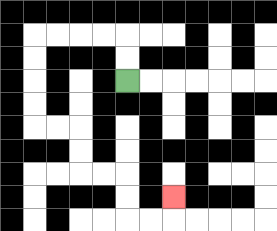{'start': '[5, 3]', 'end': '[7, 8]', 'path_directions': 'U,U,L,L,L,L,D,D,D,D,R,R,D,D,R,R,D,D,R,R,U', 'path_coordinates': '[[5, 3], [5, 2], [5, 1], [4, 1], [3, 1], [2, 1], [1, 1], [1, 2], [1, 3], [1, 4], [1, 5], [2, 5], [3, 5], [3, 6], [3, 7], [4, 7], [5, 7], [5, 8], [5, 9], [6, 9], [7, 9], [7, 8]]'}